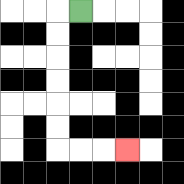{'start': '[3, 0]', 'end': '[5, 6]', 'path_directions': 'L,D,D,D,D,D,D,R,R,R', 'path_coordinates': '[[3, 0], [2, 0], [2, 1], [2, 2], [2, 3], [2, 4], [2, 5], [2, 6], [3, 6], [4, 6], [5, 6]]'}